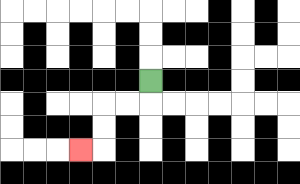{'start': '[6, 3]', 'end': '[3, 6]', 'path_directions': 'D,L,L,D,D,L', 'path_coordinates': '[[6, 3], [6, 4], [5, 4], [4, 4], [4, 5], [4, 6], [3, 6]]'}